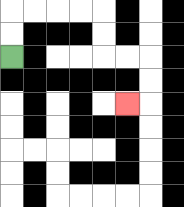{'start': '[0, 2]', 'end': '[5, 4]', 'path_directions': 'U,U,R,R,R,R,D,D,R,R,D,D,L', 'path_coordinates': '[[0, 2], [0, 1], [0, 0], [1, 0], [2, 0], [3, 0], [4, 0], [4, 1], [4, 2], [5, 2], [6, 2], [6, 3], [6, 4], [5, 4]]'}